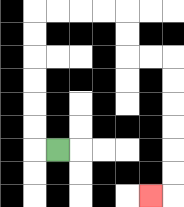{'start': '[2, 6]', 'end': '[6, 8]', 'path_directions': 'L,U,U,U,U,U,U,R,R,R,R,D,D,R,R,D,D,D,D,D,D,L', 'path_coordinates': '[[2, 6], [1, 6], [1, 5], [1, 4], [1, 3], [1, 2], [1, 1], [1, 0], [2, 0], [3, 0], [4, 0], [5, 0], [5, 1], [5, 2], [6, 2], [7, 2], [7, 3], [7, 4], [7, 5], [7, 6], [7, 7], [7, 8], [6, 8]]'}